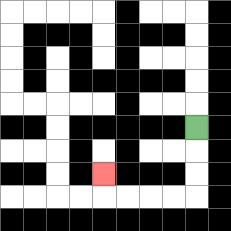{'start': '[8, 5]', 'end': '[4, 7]', 'path_directions': 'D,D,D,L,L,L,L,U', 'path_coordinates': '[[8, 5], [8, 6], [8, 7], [8, 8], [7, 8], [6, 8], [5, 8], [4, 8], [4, 7]]'}